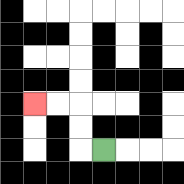{'start': '[4, 6]', 'end': '[1, 4]', 'path_directions': 'L,U,U,L,L', 'path_coordinates': '[[4, 6], [3, 6], [3, 5], [3, 4], [2, 4], [1, 4]]'}